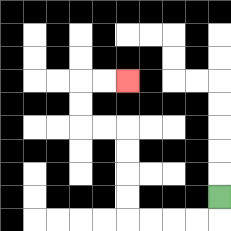{'start': '[9, 8]', 'end': '[5, 3]', 'path_directions': 'D,L,L,L,L,U,U,U,U,L,L,U,U,R,R', 'path_coordinates': '[[9, 8], [9, 9], [8, 9], [7, 9], [6, 9], [5, 9], [5, 8], [5, 7], [5, 6], [5, 5], [4, 5], [3, 5], [3, 4], [3, 3], [4, 3], [5, 3]]'}